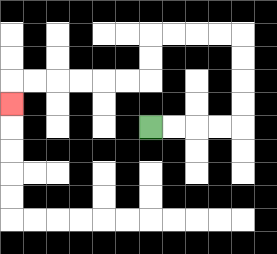{'start': '[6, 5]', 'end': '[0, 4]', 'path_directions': 'R,R,R,R,U,U,U,U,L,L,L,L,D,D,L,L,L,L,L,L,D', 'path_coordinates': '[[6, 5], [7, 5], [8, 5], [9, 5], [10, 5], [10, 4], [10, 3], [10, 2], [10, 1], [9, 1], [8, 1], [7, 1], [6, 1], [6, 2], [6, 3], [5, 3], [4, 3], [3, 3], [2, 3], [1, 3], [0, 3], [0, 4]]'}